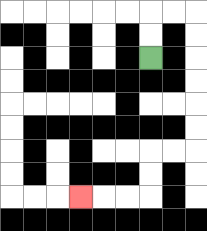{'start': '[6, 2]', 'end': '[3, 8]', 'path_directions': 'U,U,R,R,D,D,D,D,D,D,L,L,D,D,L,L,L', 'path_coordinates': '[[6, 2], [6, 1], [6, 0], [7, 0], [8, 0], [8, 1], [8, 2], [8, 3], [8, 4], [8, 5], [8, 6], [7, 6], [6, 6], [6, 7], [6, 8], [5, 8], [4, 8], [3, 8]]'}